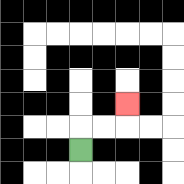{'start': '[3, 6]', 'end': '[5, 4]', 'path_directions': 'U,R,R,U', 'path_coordinates': '[[3, 6], [3, 5], [4, 5], [5, 5], [5, 4]]'}